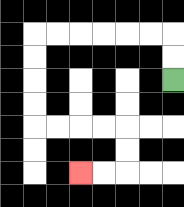{'start': '[7, 3]', 'end': '[3, 7]', 'path_directions': 'U,U,L,L,L,L,L,L,D,D,D,D,R,R,R,R,D,D,L,L', 'path_coordinates': '[[7, 3], [7, 2], [7, 1], [6, 1], [5, 1], [4, 1], [3, 1], [2, 1], [1, 1], [1, 2], [1, 3], [1, 4], [1, 5], [2, 5], [3, 5], [4, 5], [5, 5], [5, 6], [5, 7], [4, 7], [3, 7]]'}